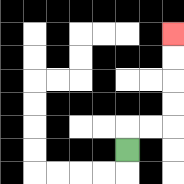{'start': '[5, 6]', 'end': '[7, 1]', 'path_directions': 'U,R,R,U,U,U,U', 'path_coordinates': '[[5, 6], [5, 5], [6, 5], [7, 5], [7, 4], [7, 3], [7, 2], [7, 1]]'}